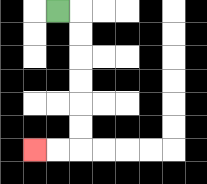{'start': '[2, 0]', 'end': '[1, 6]', 'path_directions': 'R,D,D,D,D,D,D,L,L', 'path_coordinates': '[[2, 0], [3, 0], [3, 1], [3, 2], [3, 3], [3, 4], [3, 5], [3, 6], [2, 6], [1, 6]]'}